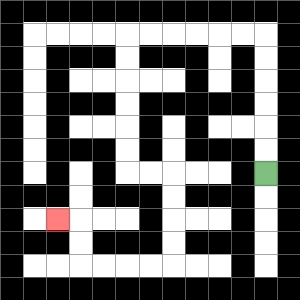{'start': '[11, 7]', 'end': '[2, 9]', 'path_directions': 'U,U,U,U,U,U,L,L,L,L,L,L,D,D,D,D,D,D,R,R,D,D,D,D,L,L,L,L,U,U,L', 'path_coordinates': '[[11, 7], [11, 6], [11, 5], [11, 4], [11, 3], [11, 2], [11, 1], [10, 1], [9, 1], [8, 1], [7, 1], [6, 1], [5, 1], [5, 2], [5, 3], [5, 4], [5, 5], [5, 6], [5, 7], [6, 7], [7, 7], [7, 8], [7, 9], [7, 10], [7, 11], [6, 11], [5, 11], [4, 11], [3, 11], [3, 10], [3, 9], [2, 9]]'}